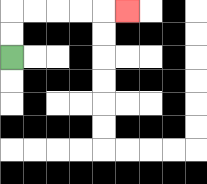{'start': '[0, 2]', 'end': '[5, 0]', 'path_directions': 'U,U,R,R,R,R,R', 'path_coordinates': '[[0, 2], [0, 1], [0, 0], [1, 0], [2, 0], [3, 0], [4, 0], [5, 0]]'}